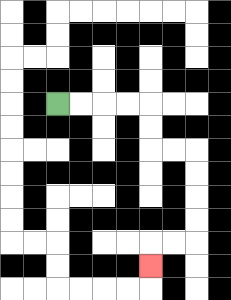{'start': '[2, 4]', 'end': '[6, 11]', 'path_directions': 'R,R,R,R,D,D,R,R,D,D,D,D,L,L,D', 'path_coordinates': '[[2, 4], [3, 4], [4, 4], [5, 4], [6, 4], [6, 5], [6, 6], [7, 6], [8, 6], [8, 7], [8, 8], [8, 9], [8, 10], [7, 10], [6, 10], [6, 11]]'}